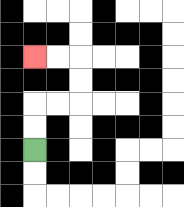{'start': '[1, 6]', 'end': '[1, 2]', 'path_directions': 'U,U,R,R,U,U,L,L', 'path_coordinates': '[[1, 6], [1, 5], [1, 4], [2, 4], [3, 4], [3, 3], [3, 2], [2, 2], [1, 2]]'}